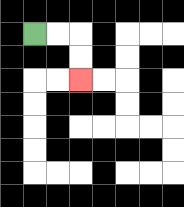{'start': '[1, 1]', 'end': '[3, 3]', 'path_directions': 'R,R,D,D', 'path_coordinates': '[[1, 1], [2, 1], [3, 1], [3, 2], [3, 3]]'}